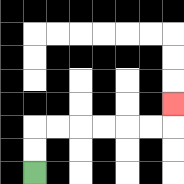{'start': '[1, 7]', 'end': '[7, 4]', 'path_directions': 'U,U,R,R,R,R,R,R,U', 'path_coordinates': '[[1, 7], [1, 6], [1, 5], [2, 5], [3, 5], [4, 5], [5, 5], [6, 5], [7, 5], [7, 4]]'}